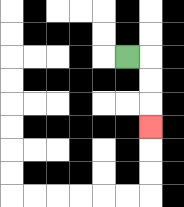{'start': '[5, 2]', 'end': '[6, 5]', 'path_directions': 'R,D,D,D', 'path_coordinates': '[[5, 2], [6, 2], [6, 3], [6, 4], [6, 5]]'}